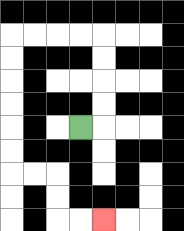{'start': '[3, 5]', 'end': '[4, 9]', 'path_directions': 'R,U,U,U,U,L,L,L,L,D,D,D,D,D,D,R,R,D,D,R,R', 'path_coordinates': '[[3, 5], [4, 5], [4, 4], [4, 3], [4, 2], [4, 1], [3, 1], [2, 1], [1, 1], [0, 1], [0, 2], [0, 3], [0, 4], [0, 5], [0, 6], [0, 7], [1, 7], [2, 7], [2, 8], [2, 9], [3, 9], [4, 9]]'}